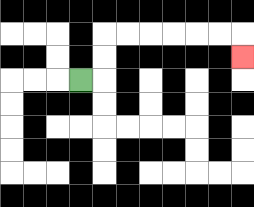{'start': '[3, 3]', 'end': '[10, 2]', 'path_directions': 'R,U,U,R,R,R,R,R,R,D', 'path_coordinates': '[[3, 3], [4, 3], [4, 2], [4, 1], [5, 1], [6, 1], [7, 1], [8, 1], [9, 1], [10, 1], [10, 2]]'}